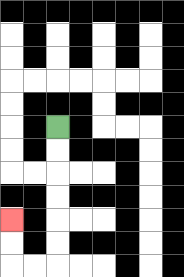{'start': '[2, 5]', 'end': '[0, 9]', 'path_directions': 'D,D,D,D,D,D,L,L,U,U', 'path_coordinates': '[[2, 5], [2, 6], [2, 7], [2, 8], [2, 9], [2, 10], [2, 11], [1, 11], [0, 11], [0, 10], [0, 9]]'}